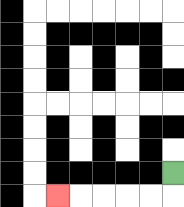{'start': '[7, 7]', 'end': '[2, 8]', 'path_directions': 'D,L,L,L,L,L', 'path_coordinates': '[[7, 7], [7, 8], [6, 8], [5, 8], [4, 8], [3, 8], [2, 8]]'}